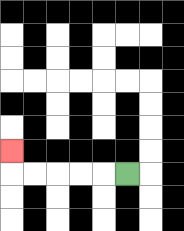{'start': '[5, 7]', 'end': '[0, 6]', 'path_directions': 'L,L,L,L,L,U', 'path_coordinates': '[[5, 7], [4, 7], [3, 7], [2, 7], [1, 7], [0, 7], [0, 6]]'}